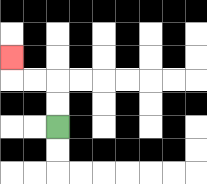{'start': '[2, 5]', 'end': '[0, 2]', 'path_directions': 'U,U,L,L,U', 'path_coordinates': '[[2, 5], [2, 4], [2, 3], [1, 3], [0, 3], [0, 2]]'}